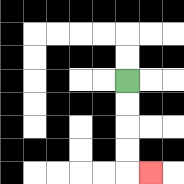{'start': '[5, 3]', 'end': '[6, 7]', 'path_directions': 'D,D,D,D,R', 'path_coordinates': '[[5, 3], [5, 4], [5, 5], [5, 6], [5, 7], [6, 7]]'}